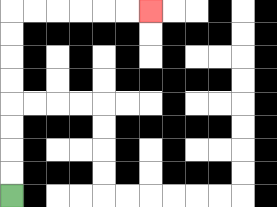{'start': '[0, 8]', 'end': '[6, 0]', 'path_directions': 'U,U,U,U,U,U,U,U,R,R,R,R,R,R', 'path_coordinates': '[[0, 8], [0, 7], [0, 6], [0, 5], [0, 4], [0, 3], [0, 2], [0, 1], [0, 0], [1, 0], [2, 0], [3, 0], [4, 0], [5, 0], [6, 0]]'}